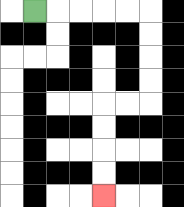{'start': '[1, 0]', 'end': '[4, 8]', 'path_directions': 'R,R,R,R,R,D,D,D,D,L,L,D,D,D,D', 'path_coordinates': '[[1, 0], [2, 0], [3, 0], [4, 0], [5, 0], [6, 0], [6, 1], [6, 2], [6, 3], [6, 4], [5, 4], [4, 4], [4, 5], [4, 6], [4, 7], [4, 8]]'}